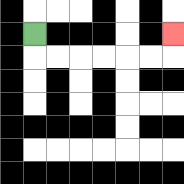{'start': '[1, 1]', 'end': '[7, 1]', 'path_directions': 'D,R,R,R,R,R,R,U', 'path_coordinates': '[[1, 1], [1, 2], [2, 2], [3, 2], [4, 2], [5, 2], [6, 2], [7, 2], [7, 1]]'}